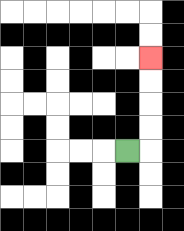{'start': '[5, 6]', 'end': '[6, 2]', 'path_directions': 'R,U,U,U,U', 'path_coordinates': '[[5, 6], [6, 6], [6, 5], [6, 4], [6, 3], [6, 2]]'}